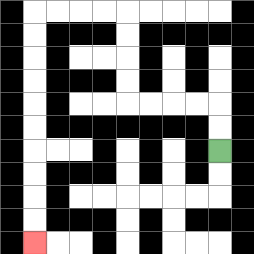{'start': '[9, 6]', 'end': '[1, 10]', 'path_directions': 'U,U,L,L,L,L,U,U,U,U,L,L,L,L,D,D,D,D,D,D,D,D,D,D', 'path_coordinates': '[[9, 6], [9, 5], [9, 4], [8, 4], [7, 4], [6, 4], [5, 4], [5, 3], [5, 2], [5, 1], [5, 0], [4, 0], [3, 0], [2, 0], [1, 0], [1, 1], [1, 2], [1, 3], [1, 4], [1, 5], [1, 6], [1, 7], [1, 8], [1, 9], [1, 10]]'}